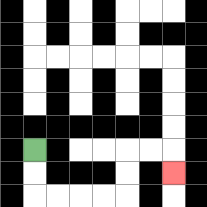{'start': '[1, 6]', 'end': '[7, 7]', 'path_directions': 'D,D,R,R,R,R,U,U,R,R,D', 'path_coordinates': '[[1, 6], [1, 7], [1, 8], [2, 8], [3, 8], [4, 8], [5, 8], [5, 7], [5, 6], [6, 6], [7, 6], [7, 7]]'}